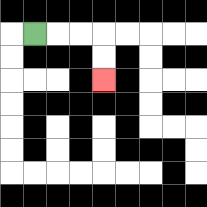{'start': '[1, 1]', 'end': '[4, 3]', 'path_directions': 'R,R,R,D,D', 'path_coordinates': '[[1, 1], [2, 1], [3, 1], [4, 1], [4, 2], [4, 3]]'}